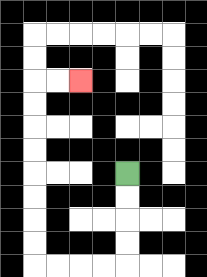{'start': '[5, 7]', 'end': '[3, 3]', 'path_directions': 'D,D,D,D,L,L,L,L,U,U,U,U,U,U,U,U,R,R', 'path_coordinates': '[[5, 7], [5, 8], [5, 9], [5, 10], [5, 11], [4, 11], [3, 11], [2, 11], [1, 11], [1, 10], [1, 9], [1, 8], [1, 7], [1, 6], [1, 5], [1, 4], [1, 3], [2, 3], [3, 3]]'}